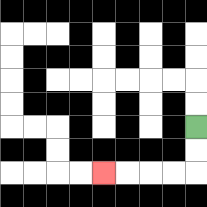{'start': '[8, 5]', 'end': '[4, 7]', 'path_directions': 'D,D,L,L,L,L', 'path_coordinates': '[[8, 5], [8, 6], [8, 7], [7, 7], [6, 7], [5, 7], [4, 7]]'}